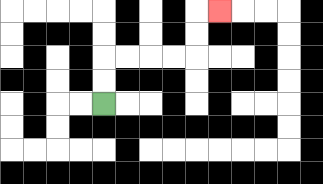{'start': '[4, 4]', 'end': '[9, 0]', 'path_directions': 'U,U,R,R,R,R,U,U,R', 'path_coordinates': '[[4, 4], [4, 3], [4, 2], [5, 2], [6, 2], [7, 2], [8, 2], [8, 1], [8, 0], [9, 0]]'}